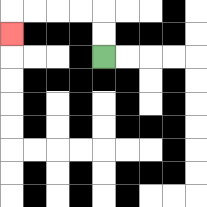{'start': '[4, 2]', 'end': '[0, 1]', 'path_directions': 'U,U,L,L,L,L,D', 'path_coordinates': '[[4, 2], [4, 1], [4, 0], [3, 0], [2, 0], [1, 0], [0, 0], [0, 1]]'}